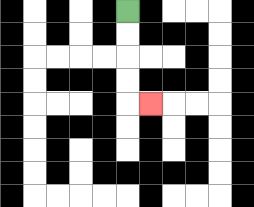{'start': '[5, 0]', 'end': '[6, 4]', 'path_directions': 'D,D,D,D,R', 'path_coordinates': '[[5, 0], [5, 1], [5, 2], [5, 3], [5, 4], [6, 4]]'}